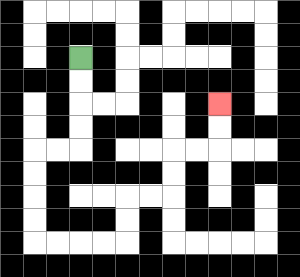{'start': '[3, 2]', 'end': '[9, 4]', 'path_directions': 'D,D,D,D,L,L,D,D,D,D,R,R,R,R,U,U,R,R,U,U,R,R,U,U', 'path_coordinates': '[[3, 2], [3, 3], [3, 4], [3, 5], [3, 6], [2, 6], [1, 6], [1, 7], [1, 8], [1, 9], [1, 10], [2, 10], [3, 10], [4, 10], [5, 10], [5, 9], [5, 8], [6, 8], [7, 8], [7, 7], [7, 6], [8, 6], [9, 6], [9, 5], [9, 4]]'}